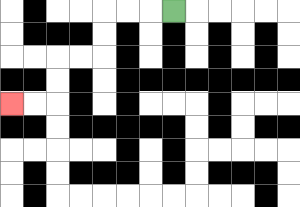{'start': '[7, 0]', 'end': '[0, 4]', 'path_directions': 'L,L,L,D,D,L,L,D,D,L,L', 'path_coordinates': '[[7, 0], [6, 0], [5, 0], [4, 0], [4, 1], [4, 2], [3, 2], [2, 2], [2, 3], [2, 4], [1, 4], [0, 4]]'}